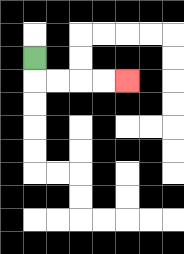{'start': '[1, 2]', 'end': '[5, 3]', 'path_directions': 'D,R,R,R,R', 'path_coordinates': '[[1, 2], [1, 3], [2, 3], [3, 3], [4, 3], [5, 3]]'}